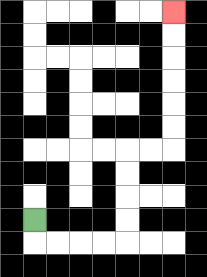{'start': '[1, 9]', 'end': '[7, 0]', 'path_directions': 'D,R,R,R,R,U,U,U,U,R,R,U,U,U,U,U,U', 'path_coordinates': '[[1, 9], [1, 10], [2, 10], [3, 10], [4, 10], [5, 10], [5, 9], [5, 8], [5, 7], [5, 6], [6, 6], [7, 6], [7, 5], [7, 4], [7, 3], [7, 2], [7, 1], [7, 0]]'}